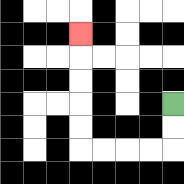{'start': '[7, 4]', 'end': '[3, 1]', 'path_directions': 'D,D,L,L,L,L,U,U,U,U,U', 'path_coordinates': '[[7, 4], [7, 5], [7, 6], [6, 6], [5, 6], [4, 6], [3, 6], [3, 5], [3, 4], [3, 3], [3, 2], [3, 1]]'}